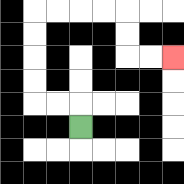{'start': '[3, 5]', 'end': '[7, 2]', 'path_directions': 'U,L,L,U,U,U,U,R,R,R,R,D,D,R,R', 'path_coordinates': '[[3, 5], [3, 4], [2, 4], [1, 4], [1, 3], [1, 2], [1, 1], [1, 0], [2, 0], [3, 0], [4, 0], [5, 0], [5, 1], [5, 2], [6, 2], [7, 2]]'}